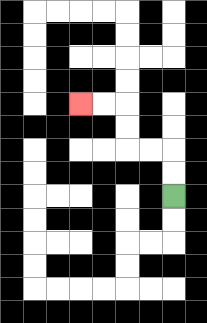{'start': '[7, 8]', 'end': '[3, 4]', 'path_directions': 'U,U,L,L,U,U,L,L', 'path_coordinates': '[[7, 8], [7, 7], [7, 6], [6, 6], [5, 6], [5, 5], [5, 4], [4, 4], [3, 4]]'}